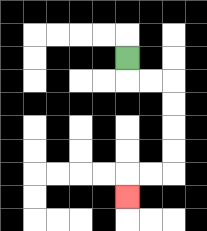{'start': '[5, 2]', 'end': '[5, 8]', 'path_directions': 'D,R,R,D,D,D,D,L,L,D', 'path_coordinates': '[[5, 2], [5, 3], [6, 3], [7, 3], [7, 4], [7, 5], [7, 6], [7, 7], [6, 7], [5, 7], [5, 8]]'}